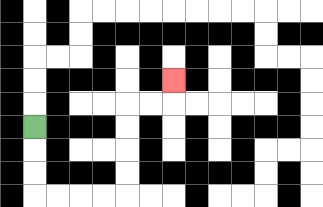{'start': '[1, 5]', 'end': '[7, 3]', 'path_directions': 'D,D,D,R,R,R,R,U,U,U,U,R,R,U', 'path_coordinates': '[[1, 5], [1, 6], [1, 7], [1, 8], [2, 8], [3, 8], [4, 8], [5, 8], [5, 7], [5, 6], [5, 5], [5, 4], [6, 4], [7, 4], [7, 3]]'}